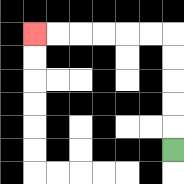{'start': '[7, 6]', 'end': '[1, 1]', 'path_directions': 'U,U,U,U,U,L,L,L,L,L,L', 'path_coordinates': '[[7, 6], [7, 5], [7, 4], [7, 3], [7, 2], [7, 1], [6, 1], [5, 1], [4, 1], [3, 1], [2, 1], [1, 1]]'}